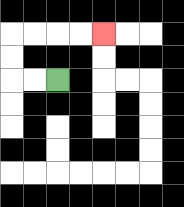{'start': '[2, 3]', 'end': '[4, 1]', 'path_directions': 'L,L,U,U,R,R,R,R', 'path_coordinates': '[[2, 3], [1, 3], [0, 3], [0, 2], [0, 1], [1, 1], [2, 1], [3, 1], [4, 1]]'}